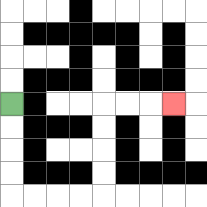{'start': '[0, 4]', 'end': '[7, 4]', 'path_directions': 'D,D,D,D,R,R,R,R,U,U,U,U,R,R,R', 'path_coordinates': '[[0, 4], [0, 5], [0, 6], [0, 7], [0, 8], [1, 8], [2, 8], [3, 8], [4, 8], [4, 7], [4, 6], [4, 5], [4, 4], [5, 4], [6, 4], [7, 4]]'}